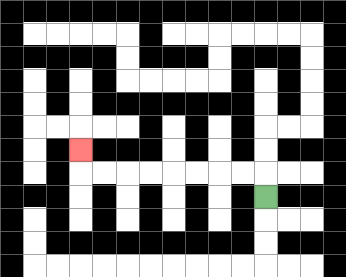{'start': '[11, 8]', 'end': '[3, 6]', 'path_directions': 'U,L,L,L,L,L,L,L,L,U', 'path_coordinates': '[[11, 8], [11, 7], [10, 7], [9, 7], [8, 7], [7, 7], [6, 7], [5, 7], [4, 7], [3, 7], [3, 6]]'}